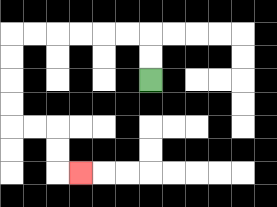{'start': '[6, 3]', 'end': '[3, 7]', 'path_directions': 'U,U,L,L,L,L,L,L,D,D,D,D,R,R,D,D,R', 'path_coordinates': '[[6, 3], [6, 2], [6, 1], [5, 1], [4, 1], [3, 1], [2, 1], [1, 1], [0, 1], [0, 2], [0, 3], [0, 4], [0, 5], [1, 5], [2, 5], [2, 6], [2, 7], [3, 7]]'}